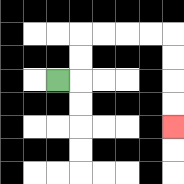{'start': '[2, 3]', 'end': '[7, 5]', 'path_directions': 'R,U,U,R,R,R,R,D,D,D,D', 'path_coordinates': '[[2, 3], [3, 3], [3, 2], [3, 1], [4, 1], [5, 1], [6, 1], [7, 1], [7, 2], [7, 3], [7, 4], [7, 5]]'}